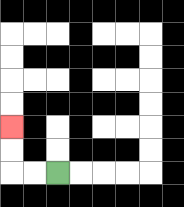{'start': '[2, 7]', 'end': '[0, 5]', 'path_directions': 'L,L,U,U', 'path_coordinates': '[[2, 7], [1, 7], [0, 7], [0, 6], [0, 5]]'}